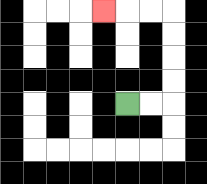{'start': '[5, 4]', 'end': '[4, 0]', 'path_directions': 'R,R,U,U,U,U,L,L,L', 'path_coordinates': '[[5, 4], [6, 4], [7, 4], [7, 3], [7, 2], [7, 1], [7, 0], [6, 0], [5, 0], [4, 0]]'}